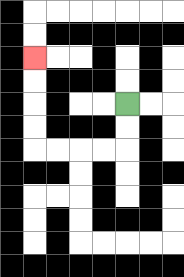{'start': '[5, 4]', 'end': '[1, 2]', 'path_directions': 'D,D,L,L,L,L,U,U,U,U', 'path_coordinates': '[[5, 4], [5, 5], [5, 6], [4, 6], [3, 6], [2, 6], [1, 6], [1, 5], [1, 4], [1, 3], [1, 2]]'}